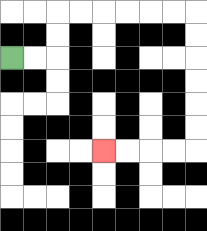{'start': '[0, 2]', 'end': '[4, 6]', 'path_directions': 'R,R,U,U,R,R,R,R,R,R,D,D,D,D,D,D,L,L,L,L', 'path_coordinates': '[[0, 2], [1, 2], [2, 2], [2, 1], [2, 0], [3, 0], [4, 0], [5, 0], [6, 0], [7, 0], [8, 0], [8, 1], [8, 2], [8, 3], [8, 4], [8, 5], [8, 6], [7, 6], [6, 6], [5, 6], [4, 6]]'}